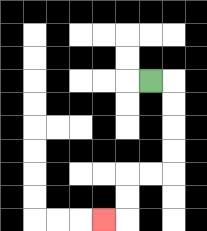{'start': '[6, 3]', 'end': '[4, 9]', 'path_directions': 'R,D,D,D,D,L,L,D,D,L', 'path_coordinates': '[[6, 3], [7, 3], [7, 4], [7, 5], [7, 6], [7, 7], [6, 7], [5, 7], [5, 8], [5, 9], [4, 9]]'}